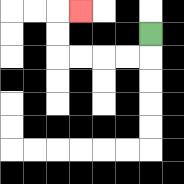{'start': '[6, 1]', 'end': '[3, 0]', 'path_directions': 'D,L,L,L,L,U,U,R', 'path_coordinates': '[[6, 1], [6, 2], [5, 2], [4, 2], [3, 2], [2, 2], [2, 1], [2, 0], [3, 0]]'}